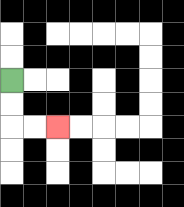{'start': '[0, 3]', 'end': '[2, 5]', 'path_directions': 'D,D,R,R', 'path_coordinates': '[[0, 3], [0, 4], [0, 5], [1, 5], [2, 5]]'}